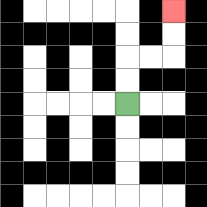{'start': '[5, 4]', 'end': '[7, 0]', 'path_directions': 'U,U,R,R,U,U', 'path_coordinates': '[[5, 4], [5, 3], [5, 2], [6, 2], [7, 2], [7, 1], [7, 0]]'}